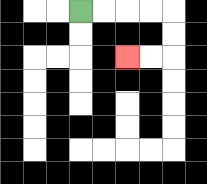{'start': '[3, 0]', 'end': '[5, 2]', 'path_directions': 'R,R,R,R,D,D,L,L', 'path_coordinates': '[[3, 0], [4, 0], [5, 0], [6, 0], [7, 0], [7, 1], [7, 2], [6, 2], [5, 2]]'}